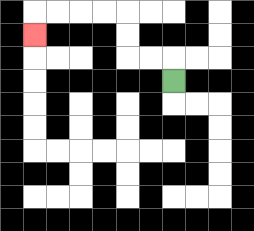{'start': '[7, 3]', 'end': '[1, 1]', 'path_directions': 'U,L,L,U,U,L,L,L,L,D', 'path_coordinates': '[[7, 3], [7, 2], [6, 2], [5, 2], [5, 1], [5, 0], [4, 0], [3, 0], [2, 0], [1, 0], [1, 1]]'}